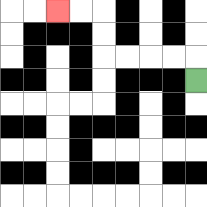{'start': '[8, 3]', 'end': '[2, 0]', 'path_directions': 'U,L,L,L,L,U,U,L,L', 'path_coordinates': '[[8, 3], [8, 2], [7, 2], [6, 2], [5, 2], [4, 2], [4, 1], [4, 0], [3, 0], [2, 0]]'}